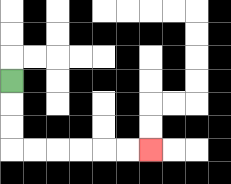{'start': '[0, 3]', 'end': '[6, 6]', 'path_directions': 'D,D,D,R,R,R,R,R,R', 'path_coordinates': '[[0, 3], [0, 4], [0, 5], [0, 6], [1, 6], [2, 6], [3, 6], [4, 6], [5, 6], [6, 6]]'}